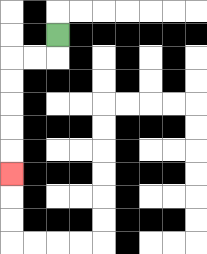{'start': '[2, 1]', 'end': '[0, 7]', 'path_directions': 'D,L,L,D,D,D,D,D', 'path_coordinates': '[[2, 1], [2, 2], [1, 2], [0, 2], [0, 3], [0, 4], [0, 5], [0, 6], [0, 7]]'}